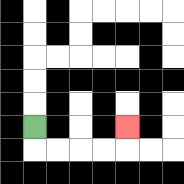{'start': '[1, 5]', 'end': '[5, 5]', 'path_directions': 'D,R,R,R,R,U', 'path_coordinates': '[[1, 5], [1, 6], [2, 6], [3, 6], [4, 6], [5, 6], [5, 5]]'}